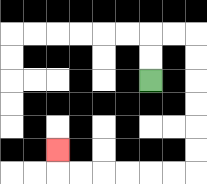{'start': '[6, 3]', 'end': '[2, 6]', 'path_directions': 'U,U,R,R,D,D,D,D,D,D,L,L,L,L,L,L,U', 'path_coordinates': '[[6, 3], [6, 2], [6, 1], [7, 1], [8, 1], [8, 2], [8, 3], [8, 4], [8, 5], [8, 6], [8, 7], [7, 7], [6, 7], [5, 7], [4, 7], [3, 7], [2, 7], [2, 6]]'}